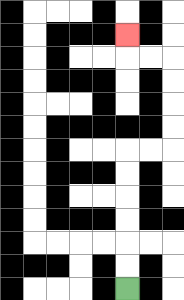{'start': '[5, 12]', 'end': '[5, 1]', 'path_directions': 'U,U,U,U,U,U,R,R,U,U,U,U,L,L,U', 'path_coordinates': '[[5, 12], [5, 11], [5, 10], [5, 9], [5, 8], [5, 7], [5, 6], [6, 6], [7, 6], [7, 5], [7, 4], [7, 3], [7, 2], [6, 2], [5, 2], [5, 1]]'}